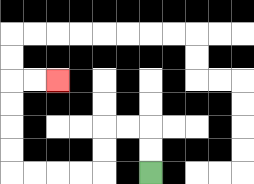{'start': '[6, 7]', 'end': '[2, 3]', 'path_directions': 'U,U,L,L,D,D,L,L,L,L,U,U,U,U,R,R', 'path_coordinates': '[[6, 7], [6, 6], [6, 5], [5, 5], [4, 5], [4, 6], [4, 7], [3, 7], [2, 7], [1, 7], [0, 7], [0, 6], [0, 5], [0, 4], [0, 3], [1, 3], [2, 3]]'}